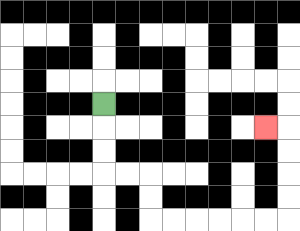{'start': '[4, 4]', 'end': '[11, 5]', 'path_directions': 'D,D,D,R,R,D,D,R,R,R,R,R,R,U,U,U,U,L', 'path_coordinates': '[[4, 4], [4, 5], [4, 6], [4, 7], [5, 7], [6, 7], [6, 8], [6, 9], [7, 9], [8, 9], [9, 9], [10, 9], [11, 9], [12, 9], [12, 8], [12, 7], [12, 6], [12, 5], [11, 5]]'}